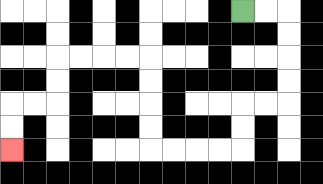{'start': '[10, 0]', 'end': '[0, 6]', 'path_directions': 'R,R,D,D,D,D,L,L,D,D,L,L,L,L,U,U,U,U,L,L,L,L,D,D,L,L,D,D', 'path_coordinates': '[[10, 0], [11, 0], [12, 0], [12, 1], [12, 2], [12, 3], [12, 4], [11, 4], [10, 4], [10, 5], [10, 6], [9, 6], [8, 6], [7, 6], [6, 6], [6, 5], [6, 4], [6, 3], [6, 2], [5, 2], [4, 2], [3, 2], [2, 2], [2, 3], [2, 4], [1, 4], [0, 4], [0, 5], [0, 6]]'}